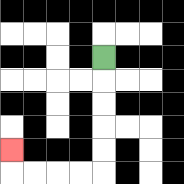{'start': '[4, 2]', 'end': '[0, 6]', 'path_directions': 'D,D,D,D,D,L,L,L,L,U', 'path_coordinates': '[[4, 2], [4, 3], [4, 4], [4, 5], [4, 6], [4, 7], [3, 7], [2, 7], [1, 7], [0, 7], [0, 6]]'}